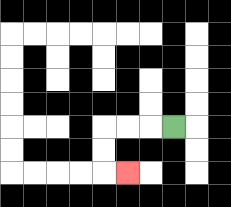{'start': '[7, 5]', 'end': '[5, 7]', 'path_directions': 'L,L,L,D,D,R', 'path_coordinates': '[[7, 5], [6, 5], [5, 5], [4, 5], [4, 6], [4, 7], [5, 7]]'}